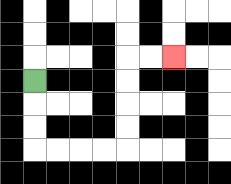{'start': '[1, 3]', 'end': '[7, 2]', 'path_directions': 'D,D,D,R,R,R,R,U,U,U,U,R,R', 'path_coordinates': '[[1, 3], [1, 4], [1, 5], [1, 6], [2, 6], [3, 6], [4, 6], [5, 6], [5, 5], [5, 4], [5, 3], [5, 2], [6, 2], [7, 2]]'}